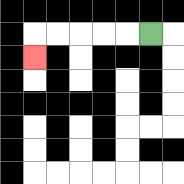{'start': '[6, 1]', 'end': '[1, 2]', 'path_directions': 'L,L,L,L,L,D', 'path_coordinates': '[[6, 1], [5, 1], [4, 1], [3, 1], [2, 1], [1, 1], [1, 2]]'}